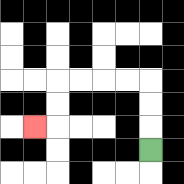{'start': '[6, 6]', 'end': '[1, 5]', 'path_directions': 'U,U,U,L,L,L,L,D,D,L', 'path_coordinates': '[[6, 6], [6, 5], [6, 4], [6, 3], [5, 3], [4, 3], [3, 3], [2, 3], [2, 4], [2, 5], [1, 5]]'}